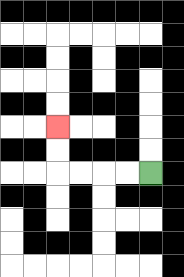{'start': '[6, 7]', 'end': '[2, 5]', 'path_directions': 'L,L,L,L,U,U', 'path_coordinates': '[[6, 7], [5, 7], [4, 7], [3, 7], [2, 7], [2, 6], [2, 5]]'}